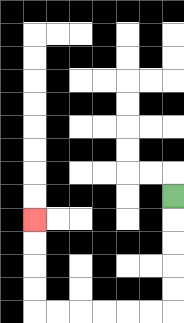{'start': '[7, 8]', 'end': '[1, 9]', 'path_directions': 'D,D,D,D,D,L,L,L,L,L,L,U,U,U,U', 'path_coordinates': '[[7, 8], [7, 9], [7, 10], [7, 11], [7, 12], [7, 13], [6, 13], [5, 13], [4, 13], [3, 13], [2, 13], [1, 13], [1, 12], [1, 11], [1, 10], [1, 9]]'}